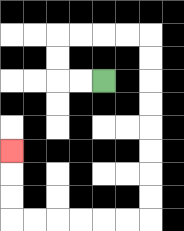{'start': '[4, 3]', 'end': '[0, 6]', 'path_directions': 'L,L,U,U,R,R,R,R,D,D,D,D,D,D,D,D,L,L,L,L,L,L,U,U,U', 'path_coordinates': '[[4, 3], [3, 3], [2, 3], [2, 2], [2, 1], [3, 1], [4, 1], [5, 1], [6, 1], [6, 2], [6, 3], [6, 4], [6, 5], [6, 6], [6, 7], [6, 8], [6, 9], [5, 9], [4, 9], [3, 9], [2, 9], [1, 9], [0, 9], [0, 8], [0, 7], [0, 6]]'}